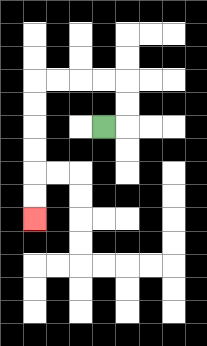{'start': '[4, 5]', 'end': '[1, 9]', 'path_directions': 'R,U,U,L,L,L,L,D,D,D,D,D,D', 'path_coordinates': '[[4, 5], [5, 5], [5, 4], [5, 3], [4, 3], [3, 3], [2, 3], [1, 3], [1, 4], [1, 5], [1, 6], [1, 7], [1, 8], [1, 9]]'}